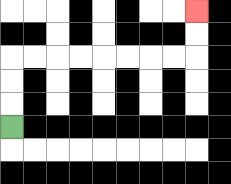{'start': '[0, 5]', 'end': '[8, 0]', 'path_directions': 'U,U,U,R,R,R,R,R,R,R,R,U,U', 'path_coordinates': '[[0, 5], [0, 4], [0, 3], [0, 2], [1, 2], [2, 2], [3, 2], [4, 2], [5, 2], [6, 2], [7, 2], [8, 2], [8, 1], [8, 0]]'}